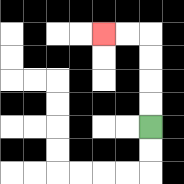{'start': '[6, 5]', 'end': '[4, 1]', 'path_directions': 'U,U,U,U,L,L', 'path_coordinates': '[[6, 5], [6, 4], [6, 3], [6, 2], [6, 1], [5, 1], [4, 1]]'}